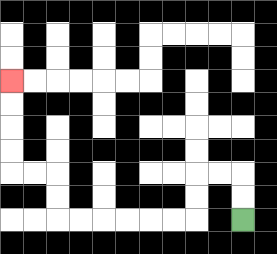{'start': '[10, 9]', 'end': '[0, 3]', 'path_directions': 'U,U,L,L,D,D,L,L,L,L,L,L,U,U,L,L,U,U,U,U', 'path_coordinates': '[[10, 9], [10, 8], [10, 7], [9, 7], [8, 7], [8, 8], [8, 9], [7, 9], [6, 9], [5, 9], [4, 9], [3, 9], [2, 9], [2, 8], [2, 7], [1, 7], [0, 7], [0, 6], [0, 5], [0, 4], [0, 3]]'}